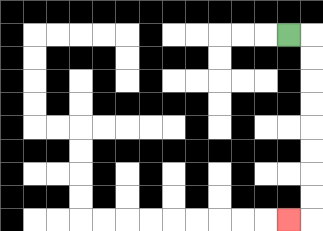{'start': '[12, 1]', 'end': '[12, 9]', 'path_directions': 'R,D,D,D,D,D,D,D,D,L', 'path_coordinates': '[[12, 1], [13, 1], [13, 2], [13, 3], [13, 4], [13, 5], [13, 6], [13, 7], [13, 8], [13, 9], [12, 9]]'}